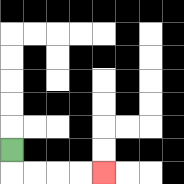{'start': '[0, 6]', 'end': '[4, 7]', 'path_directions': 'D,R,R,R,R', 'path_coordinates': '[[0, 6], [0, 7], [1, 7], [2, 7], [3, 7], [4, 7]]'}